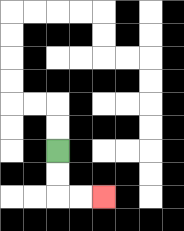{'start': '[2, 6]', 'end': '[4, 8]', 'path_directions': 'D,D,R,R', 'path_coordinates': '[[2, 6], [2, 7], [2, 8], [3, 8], [4, 8]]'}